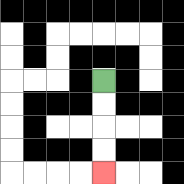{'start': '[4, 3]', 'end': '[4, 7]', 'path_directions': 'D,D,D,D', 'path_coordinates': '[[4, 3], [4, 4], [4, 5], [4, 6], [4, 7]]'}